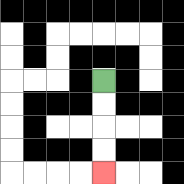{'start': '[4, 3]', 'end': '[4, 7]', 'path_directions': 'D,D,D,D', 'path_coordinates': '[[4, 3], [4, 4], [4, 5], [4, 6], [4, 7]]'}